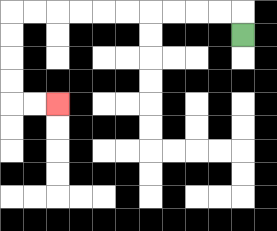{'start': '[10, 1]', 'end': '[2, 4]', 'path_directions': 'U,L,L,L,L,L,L,L,L,L,L,D,D,D,D,R,R', 'path_coordinates': '[[10, 1], [10, 0], [9, 0], [8, 0], [7, 0], [6, 0], [5, 0], [4, 0], [3, 0], [2, 0], [1, 0], [0, 0], [0, 1], [0, 2], [0, 3], [0, 4], [1, 4], [2, 4]]'}